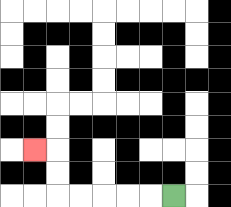{'start': '[7, 8]', 'end': '[1, 6]', 'path_directions': 'L,L,L,L,L,U,U,L', 'path_coordinates': '[[7, 8], [6, 8], [5, 8], [4, 8], [3, 8], [2, 8], [2, 7], [2, 6], [1, 6]]'}